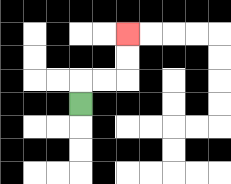{'start': '[3, 4]', 'end': '[5, 1]', 'path_directions': 'U,R,R,U,U', 'path_coordinates': '[[3, 4], [3, 3], [4, 3], [5, 3], [5, 2], [5, 1]]'}